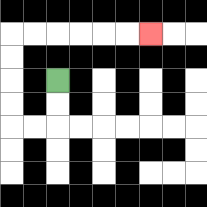{'start': '[2, 3]', 'end': '[6, 1]', 'path_directions': 'D,D,L,L,U,U,U,U,R,R,R,R,R,R', 'path_coordinates': '[[2, 3], [2, 4], [2, 5], [1, 5], [0, 5], [0, 4], [0, 3], [0, 2], [0, 1], [1, 1], [2, 1], [3, 1], [4, 1], [5, 1], [6, 1]]'}